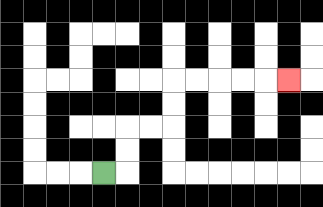{'start': '[4, 7]', 'end': '[12, 3]', 'path_directions': 'R,U,U,R,R,U,U,R,R,R,R,R', 'path_coordinates': '[[4, 7], [5, 7], [5, 6], [5, 5], [6, 5], [7, 5], [7, 4], [7, 3], [8, 3], [9, 3], [10, 3], [11, 3], [12, 3]]'}